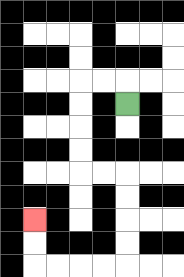{'start': '[5, 4]', 'end': '[1, 9]', 'path_directions': 'U,L,L,D,D,D,D,R,R,D,D,D,D,L,L,L,L,U,U', 'path_coordinates': '[[5, 4], [5, 3], [4, 3], [3, 3], [3, 4], [3, 5], [3, 6], [3, 7], [4, 7], [5, 7], [5, 8], [5, 9], [5, 10], [5, 11], [4, 11], [3, 11], [2, 11], [1, 11], [1, 10], [1, 9]]'}